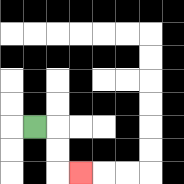{'start': '[1, 5]', 'end': '[3, 7]', 'path_directions': 'R,D,D,R', 'path_coordinates': '[[1, 5], [2, 5], [2, 6], [2, 7], [3, 7]]'}